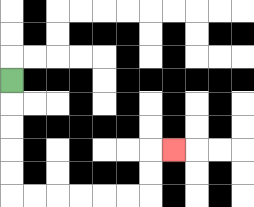{'start': '[0, 3]', 'end': '[7, 6]', 'path_directions': 'D,D,D,D,D,R,R,R,R,R,R,U,U,R', 'path_coordinates': '[[0, 3], [0, 4], [0, 5], [0, 6], [0, 7], [0, 8], [1, 8], [2, 8], [3, 8], [4, 8], [5, 8], [6, 8], [6, 7], [6, 6], [7, 6]]'}